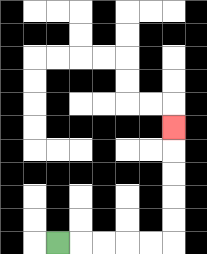{'start': '[2, 10]', 'end': '[7, 5]', 'path_directions': 'R,R,R,R,R,U,U,U,U,U', 'path_coordinates': '[[2, 10], [3, 10], [4, 10], [5, 10], [6, 10], [7, 10], [7, 9], [7, 8], [7, 7], [7, 6], [7, 5]]'}